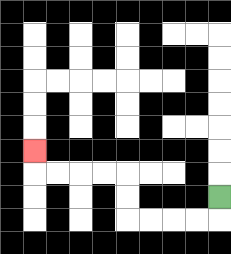{'start': '[9, 8]', 'end': '[1, 6]', 'path_directions': 'D,L,L,L,L,U,U,L,L,L,L,U', 'path_coordinates': '[[9, 8], [9, 9], [8, 9], [7, 9], [6, 9], [5, 9], [5, 8], [5, 7], [4, 7], [3, 7], [2, 7], [1, 7], [1, 6]]'}